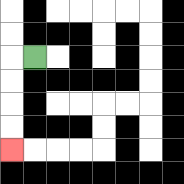{'start': '[1, 2]', 'end': '[0, 6]', 'path_directions': 'L,D,D,D,D', 'path_coordinates': '[[1, 2], [0, 2], [0, 3], [0, 4], [0, 5], [0, 6]]'}